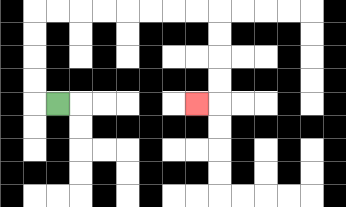{'start': '[2, 4]', 'end': '[8, 4]', 'path_directions': 'L,U,U,U,U,R,R,R,R,R,R,R,R,D,D,D,D,L', 'path_coordinates': '[[2, 4], [1, 4], [1, 3], [1, 2], [1, 1], [1, 0], [2, 0], [3, 0], [4, 0], [5, 0], [6, 0], [7, 0], [8, 0], [9, 0], [9, 1], [9, 2], [9, 3], [9, 4], [8, 4]]'}